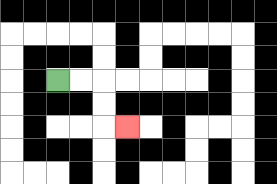{'start': '[2, 3]', 'end': '[5, 5]', 'path_directions': 'R,R,D,D,R', 'path_coordinates': '[[2, 3], [3, 3], [4, 3], [4, 4], [4, 5], [5, 5]]'}